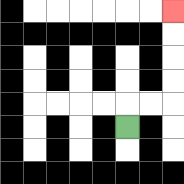{'start': '[5, 5]', 'end': '[7, 0]', 'path_directions': 'U,R,R,U,U,U,U', 'path_coordinates': '[[5, 5], [5, 4], [6, 4], [7, 4], [7, 3], [7, 2], [7, 1], [7, 0]]'}